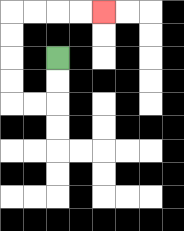{'start': '[2, 2]', 'end': '[4, 0]', 'path_directions': 'D,D,L,L,U,U,U,U,R,R,R,R', 'path_coordinates': '[[2, 2], [2, 3], [2, 4], [1, 4], [0, 4], [0, 3], [0, 2], [0, 1], [0, 0], [1, 0], [2, 0], [3, 0], [4, 0]]'}